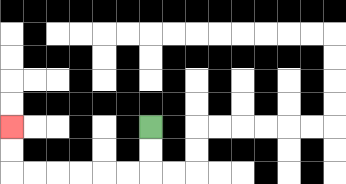{'start': '[6, 5]', 'end': '[0, 5]', 'path_directions': 'D,D,L,L,L,L,L,L,U,U', 'path_coordinates': '[[6, 5], [6, 6], [6, 7], [5, 7], [4, 7], [3, 7], [2, 7], [1, 7], [0, 7], [0, 6], [0, 5]]'}